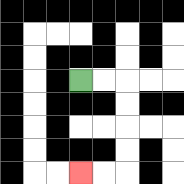{'start': '[3, 3]', 'end': '[3, 7]', 'path_directions': 'R,R,D,D,D,D,L,L', 'path_coordinates': '[[3, 3], [4, 3], [5, 3], [5, 4], [5, 5], [5, 6], [5, 7], [4, 7], [3, 7]]'}